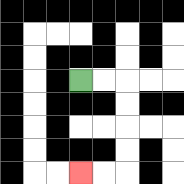{'start': '[3, 3]', 'end': '[3, 7]', 'path_directions': 'R,R,D,D,D,D,L,L', 'path_coordinates': '[[3, 3], [4, 3], [5, 3], [5, 4], [5, 5], [5, 6], [5, 7], [4, 7], [3, 7]]'}